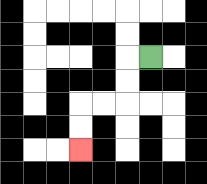{'start': '[6, 2]', 'end': '[3, 6]', 'path_directions': 'L,D,D,L,L,D,D', 'path_coordinates': '[[6, 2], [5, 2], [5, 3], [5, 4], [4, 4], [3, 4], [3, 5], [3, 6]]'}